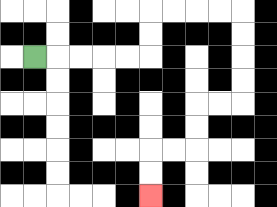{'start': '[1, 2]', 'end': '[6, 8]', 'path_directions': 'R,R,R,R,R,U,U,R,R,R,R,D,D,D,D,L,L,D,D,L,L,D,D', 'path_coordinates': '[[1, 2], [2, 2], [3, 2], [4, 2], [5, 2], [6, 2], [6, 1], [6, 0], [7, 0], [8, 0], [9, 0], [10, 0], [10, 1], [10, 2], [10, 3], [10, 4], [9, 4], [8, 4], [8, 5], [8, 6], [7, 6], [6, 6], [6, 7], [6, 8]]'}